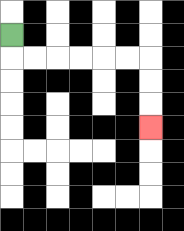{'start': '[0, 1]', 'end': '[6, 5]', 'path_directions': 'D,R,R,R,R,R,R,D,D,D', 'path_coordinates': '[[0, 1], [0, 2], [1, 2], [2, 2], [3, 2], [4, 2], [5, 2], [6, 2], [6, 3], [6, 4], [6, 5]]'}